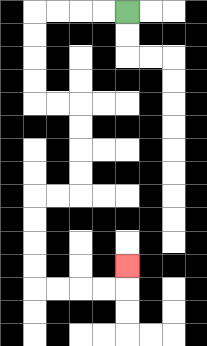{'start': '[5, 0]', 'end': '[5, 11]', 'path_directions': 'L,L,L,L,D,D,D,D,R,R,D,D,D,D,L,L,D,D,D,D,R,R,R,R,U', 'path_coordinates': '[[5, 0], [4, 0], [3, 0], [2, 0], [1, 0], [1, 1], [1, 2], [1, 3], [1, 4], [2, 4], [3, 4], [3, 5], [3, 6], [3, 7], [3, 8], [2, 8], [1, 8], [1, 9], [1, 10], [1, 11], [1, 12], [2, 12], [3, 12], [4, 12], [5, 12], [5, 11]]'}